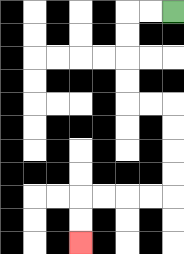{'start': '[7, 0]', 'end': '[3, 10]', 'path_directions': 'L,L,D,D,D,D,R,R,D,D,D,D,L,L,L,L,D,D', 'path_coordinates': '[[7, 0], [6, 0], [5, 0], [5, 1], [5, 2], [5, 3], [5, 4], [6, 4], [7, 4], [7, 5], [7, 6], [7, 7], [7, 8], [6, 8], [5, 8], [4, 8], [3, 8], [3, 9], [3, 10]]'}